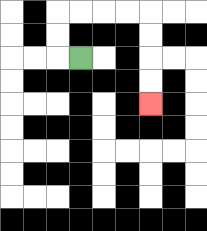{'start': '[3, 2]', 'end': '[6, 4]', 'path_directions': 'L,U,U,R,R,R,R,D,D,D,D', 'path_coordinates': '[[3, 2], [2, 2], [2, 1], [2, 0], [3, 0], [4, 0], [5, 0], [6, 0], [6, 1], [6, 2], [6, 3], [6, 4]]'}